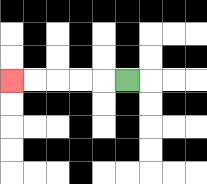{'start': '[5, 3]', 'end': '[0, 3]', 'path_directions': 'L,L,L,L,L', 'path_coordinates': '[[5, 3], [4, 3], [3, 3], [2, 3], [1, 3], [0, 3]]'}